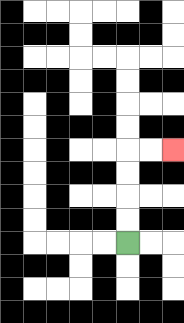{'start': '[5, 10]', 'end': '[7, 6]', 'path_directions': 'U,U,U,U,R,R', 'path_coordinates': '[[5, 10], [5, 9], [5, 8], [5, 7], [5, 6], [6, 6], [7, 6]]'}